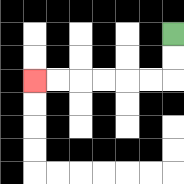{'start': '[7, 1]', 'end': '[1, 3]', 'path_directions': 'D,D,L,L,L,L,L,L', 'path_coordinates': '[[7, 1], [7, 2], [7, 3], [6, 3], [5, 3], [4, 3], [3, 3], [2, 3], [1, 3]]'}